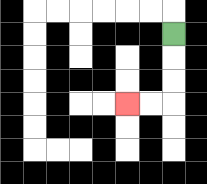{'start': '[7, 1]', 'end': '[5, 4]', 'path_directions': 'D,D,D,L,L', 'path_coordinates': '[[7, 1], [7, 2], [7, 3], [7, 4], [6, 4], [5, 4]]'}